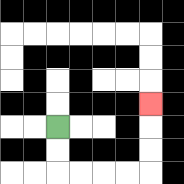{'start': '[2, 5]', 'end': '[6, 4]', 'path_directions': 'D,D,R,R,R,R,U,U,U', 'path_coordinates': '[[2, 5], [2, 6], [2, 7], [3, 7], [4, 7], [5, 7], [6, 7], [6, 6], [6, 5], [6, 4]]'}